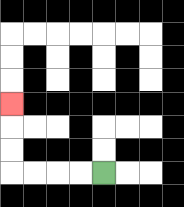{'start': '[4, 7]', 'end': '[0, 4]', 'path_directions': 'L,L,L,L,U,U,U', 'path_coordinates': '[[4, 7], [3, 7], [2, 7], [1, 7], [0, 7], [0, 6], [0, 5], [0, 4]]'}